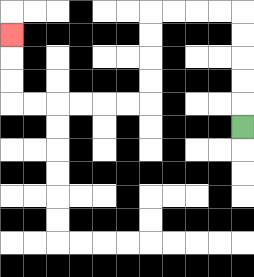{'start': '[10, 5]', 'end': '[0, 1]', 'path_directions': 'U,U,U,U,U,L,L,L,L,D,D,D,D,L,L,L,L,L,L,U,U,U', 'path_coordinates': '[[10, 5], [10, 4], [10, 3], [10, 2], [10, 1], [10, 0], [9, 0], [8, 0], [7, 0], [6, 0], [6, 1], [6, 2], [6, 3], [6, 4], [5, 4], [4, 4], [3, 4], [2, 4], [1, 4], [0, 4], [0, 3], [0, 2], [0, 1]]'}